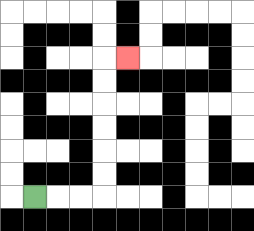{'start': '[1, 8]', 'end': '[5, 2]', 'path_directions': 'R,R,R,U,U,U,U,U,U,R', 'path_coordinates': '[[1, 8], [2, 8], [3, 8], [4, 8], [4, 7], [4, 6], [4, 5], [4, 4], [4, 3], [4, 2], [5, 2]]'}